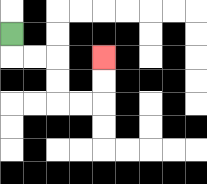{'start': '[0, 1]', 'end': '[4, 2]', 'path_directions': 'D,R,R,D,D,R,R,U,U', 'path_coordinates': '[[0, 1], [0, 2], [1, 2], [2, 2], [2, 3], [2, 4], [3, 4], [4, 4], [4, 3], [4, 2]]'}